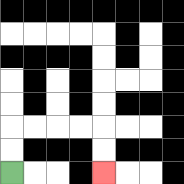{'start': '[0, 7]', 'end': '[4, 7]', 'path_directions': 'U,U,R,R,R,R,D,D', 'path_coordinates': '[[0, 7], [0, 6], [0, 5], [1, 5], [2, 5], [3, 5], [4, 5], [4, 6], [4, 7]]'}